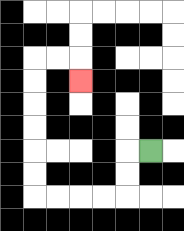{'start': '[6, 6]', 'end': '[3, 3]', 'path_directions': 'L,D,D,L,L,L,L,U,U,U,U,U,U,R,R,D', 'path_coordinates': '[[6, 6], [5, 6], [5, 7], [5, 8], [4, 8], [3, 8], [2, 8], [1, 8], [1, 7], [1, 6], [1, 5], [1, 4], [1, 3], [1, 2], [2, 2], [3, 2], [3, 3]]'}